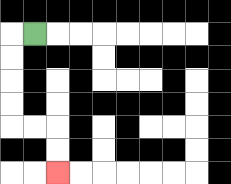{'start': '[1, 1]', 'end': '[2, 7]', 'path_directions': 'L,D,D,D,D,R,R,D,D', 'path_coordinates': '[[1, 1], [0, 1], [0, 2], [0, 3], [0, 4], [0, 5], [1, 5], [2, 5], [2, 6], [2, 7]]'}